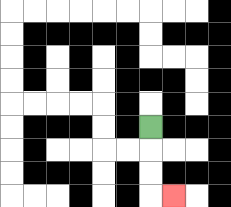{'start': '[6, 5]', 'end': '[7, 8]', 'path_directions': 'D,D,D,R', 'path_coordinates': '[[6, 5], [6, 6], [6, 7], [6, 8], [7, 8]]'}